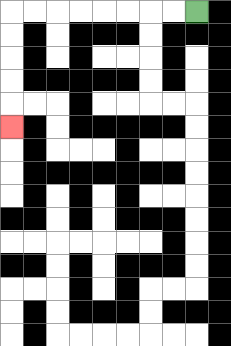{'start': '[8, 0]', 'end': '[0, 5]', 'path_directions': 'L,L,L,L,L,L,L,L,D,D,D,D,D', 'path_coordinates': '[[8, 0], [7, 0], [6, 0], [5, 0], [4, 0], [3, 0], [2, 0], [1, 0], [0, 0], [0, 1], [0, 2], [0, 3], [0, 4], [0, 5]]'}